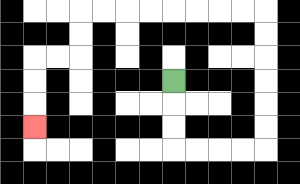{'start': '[7, 3]', 'end': '[1, 5]', 'path_directions': 'D,D,D,R,R,R,R,U,U,U,U,U,U,L,L,L,L,L,L,L,L,D,D,L,L,D,D,D', 'path_coordinates': '[[7, 3], [7, 4], [7, 5], [7, 6], [8, 6], [9, 6], [10, 6], [11, 6], [11, 5], [11, 4], [11, 3], [11, 2], [11, 1], [11, 0], [10, 0], [9, 0], [8, 0], [7, 0], [6, 0], [5, 0], [4, 0], [3, 0], [3, 1], [3, 2], [2, 2], [1, 2], [1, 3], [1, 4], [1, 5]]'}